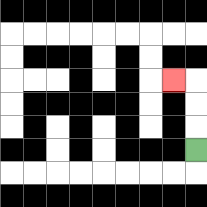{'start': '[8, 6]', 'end': '[7, 3]', 'path_directions': 'U,U,U,L', 'path_coordinates': '[[8, 6], [8, 5], [8, 4], [8, 3], [7, 3]]'}